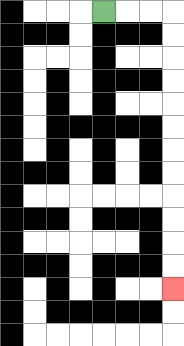{'start': '[4, 0]', 'end': '[7, 12]', 'path_directions': 'R,R,R,D,D,D,D,D,D,D,D,D,D,D,D', 'path_coordinates': '[[4, 0], [5, 0], [6, 0], [7, 0], [7, 1], [7, 2], [7, 3], [7, 4], [7, 5], [7, 6], [7, 7], [7, 8], [7, 9], [7, 10], [7, 11], [7, 12]]'}